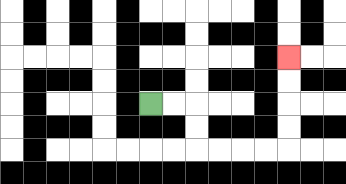{'start': '[6, 4]', 'end': '[12, 2]', 'path_directions': 'R,R,D,D,R,R,R,R,U,U,U,U', 'path_coordinates': '[[6, 4], [7, 4], [8, 4], [8, 5], [8, 6], [9, 6], [10, 6], [11, 6], [12, 6], [12, 5], [12, 4], [12, 3], [12, 2]]'}